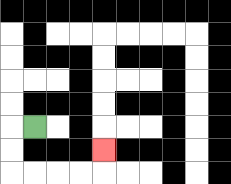{'start': '[1, 5]', 'end': '[4, 6]', 'path_directions': 'L,D,D,R,R,R,R,U', 'path_coordinates': '[[1, 5], [0, 5], [0, 6], [0, 7], [1, 7], [2, 7], [3, 7], [4, 7], [4, 6]]'}